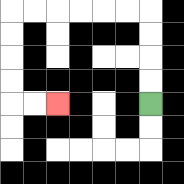{'start': '[6, 4]', 'end': '[2, 4]', 'path_directions': 'U,U,U,U,L,L,L,L,L,L,D,D,D,D,R,R', 'path_coordinates': '[[6, 4], [6, 3], [6, 2], [6, 1], [6, 0], [5, 0], [4, 0], [3, 0], [2, 0], [1, 0], [0, 0], [0, 1], [0, 2], [0, 3], [0, 4], [1, 4], [2, 4]]'}